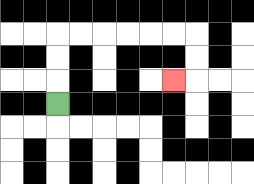{'start': '[2, 4]', 'end': '[7, 3]', 'path_directions': 'U,U,U,R,R,R,R,R,R,D,D,L', 'path_coordinates': '[[2, 4], [2, 3], [2, 2], [2, 1], [3, 1], [4, 1], [5, 1], [6, 1], [7, 1], [8, 1], [8, 2], [8, 3], [7, 3]]'}